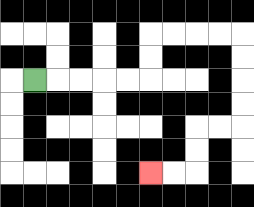{'start': '[1, 3]', 'end': '[6, 7]', 'path_directions': 'R,R,R,R,R,U,U,R,R,R,R,D,D,D,D,L,L,D,D,L,L', 'path_coordinates': '[[1, 3], [2, 3], [3, 3], [4, 3], [5, 3], [6, 3], [6, 2], [6, 1], [7, 1], [8, 1], [9, 1], [10, 1], [10, 2], [10, 3], [10, 4], [10, 5], [9, 5], [8, 5], [8, 6], [8, 7], [7, 7], [6, 7]]'}